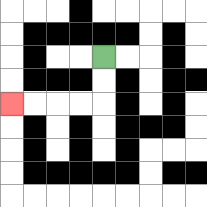{'start': '[4, 2]', 'end': '[0, 4]', 'path_directions': 'D,D,L,L,L,L', 'path_coordinates': '[[4, 2], [4, 3], [4, 4], [3, 4], [2, 4], [1, 4], [0, 4]]'}